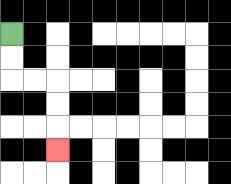{'start': '[0, 1]', 'end': '[2, 6]', 'path_directions': 'D,D,R,R,D,D,D', 'path_coordinates': '[[0, 1], [0, 2], [0, 3], [1, 3], [2, 3], [2, 4], [2, 5], [2, 6]]'}